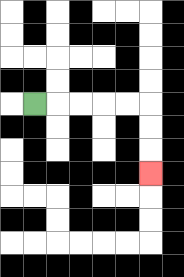{'start': '[1, 4]', 'end': '[6, 7]', 'path_directions': 'R,R,R,R,R,D,D,D', 'path_coordinates': '[[1, 4], [2, 4], [3, 4], [4, 4], [5, 4], [6, 4], [6, 5], [6, 6], [6, 7]]'}